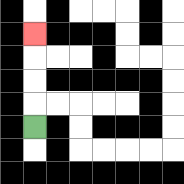{'start': '[1, 5]', 'end': '[1, 1]', 'path_directions': 'U,U,U,U', 'path_coordinates': '[[1, 5], [1, 4], [1, 3], [1, 2], [1, 1]]'}